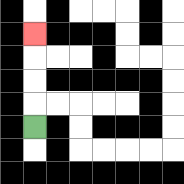{'start': '[1, 5]', 'end': '[1, 1]', 'path_directions': 'U,U,U,U', 'path_coordinates': '[[1, 5], [1, 4], [1, 3], [1, 2], [1, 1]]'}